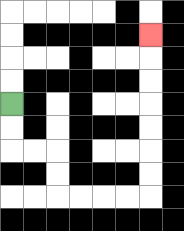{'start': '[0, 4]', 'end': '[6, 1]', 'path_directions': 'D,D,R,R,D,D,R,R,R,R,U,U,U,U,U,U,U', 'path_coordinates': '[[0, 4], [0, 5], [0, 6], [1, 6], [2, 6], [2, 7], [2, 8], [3, 8], [4, 8], [5, 8], [6, 8], [6, 7], [6, 6], [6, 5], [6, 4], [6, 3], [6, 2], [6, 1]]'}